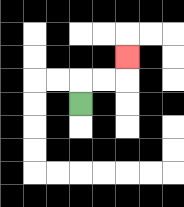{'start': '[3, 4]', 'end': '[5, 2]', 'path_directions': 'U,R,R,U', 'path_coordinates': '[[3, 4], [3, 3], [4, 3], [5, 3], [5, 2]]'}